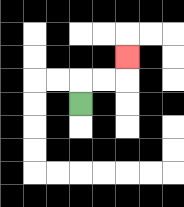{'start': '[3, 4]', 'end': '[5, 2]', 'path_directions': 'U,R,R,U', 'path_coordinates': '[[3, 4], [3, 3], [4, 3], [5, 3], [5, 2]]'}